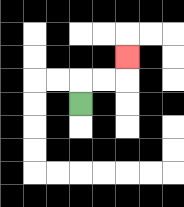{'start': '[3, 4]', 'end': '[5, 2]', 'path_directions': 'U,R,R,U', 'path_coordinates': '[[3, 4], [3, 3], [4, 3], [5, 3], [5, 2]]'}